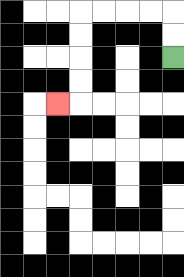{'start': '[7, 2]', 'end': '[2, 4]', 'path_directions': 'U,U,L,L,L,L,D,D,D,D,L', 'path_coordinates': '[[7, 2], [7, 1], [7, 0], [6, 0], [5, 0], [4, 0], [3, 0], [3, 1], [3, 2], [3, 3], [3, 4], [2, 4]]'}